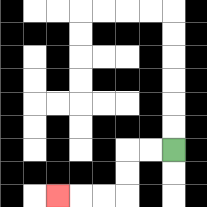{'start': '[7, 6]', 'end': '[2, 8]', 'path_directions': 'L,L,D,D,L,L,L', 'path_coordinates': '[[7, 6], [6, 6], [5, 6], [5, 7], [5, 8], [4, 8], [3, 8], [2, 8]]'}